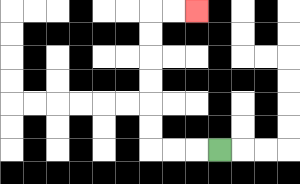{'start': '[9, 6]', 'end': '[8, 0]', 'path_directions': 'L,L,L,U,U,U,U,U,U,R,R', 'path_coordinates': '[[9, 6], [8, 6], [7, 6], [6, 6], [6, 5], [6, 4], [6, 3], [6, 2], [6, 1], [6, 0], [7, 0], [8, 0]]'}